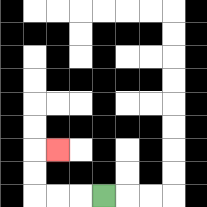{'start': '[4, 8]', 'end': '[2, 6]', 'path_directions': 'L,L,L,U,U,R', 'path_coordinates': '[[4, 8], [3, 8], [2, 8], [1, 8], [1, 7], [1, 6], [2, 6]]'}